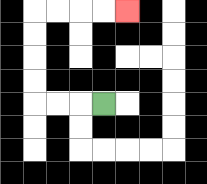{'start': '[4, 4]', 'end': '[5, 0]', 'path_directions': 'L,L,L,U,U,U,U,R,R,R,R', 'path_coordinates': '[[4, 4], [3, 4], [2, 4], [1, 4], [1, 3], [1, 2], [1, 1], [1, 0], [2, 0], [3, 0], [4, 0], [5, 0]]'}